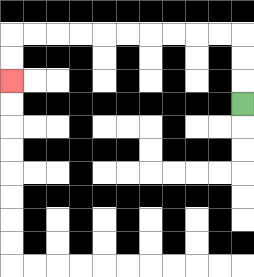{'start': '[10, 4]', 'end': '[0, 3]', 'path_directions': 'U,U,U,L,L,L,L,L,L,L,L,L,L,D,D', 'path_coordinates': '[[10, 4], [10, 3], [10, 2], [10, 1], [9, 1], [8, 1], [7, 1], [6, 1], [5, 1], [4, 1], [3, 1], [2, 1], [1, 1], [0, 1], [0, 2], [0, 3]]'}